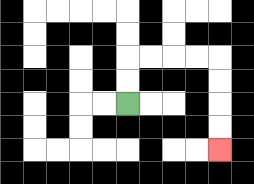{'start': '[5, 4]', 'end': '[9, 6]', 'path_directions': 'U,U,R,R,R,R,D,D,D,D', 'path_coordinates': '[[5, 4], [5, 3], [5, 2], [6, 2], [7, 2], [8, 2], [9, 2], [9, 3], [9, 4], [9, 5], [9, 6]]'}